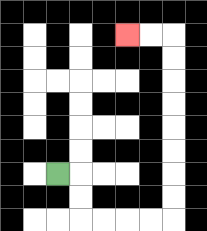{'start': '[2, 7]', 'end': '[5, 1]', 'path_directions': 'R,D,D,R,R,R,R,U,U,U,U,U,U,U,U,L,L', 'path_coordinates': '[[2, 7], [3, 7], [3, 8], [3, 9], [4, 9], [5, 9], [6, 9], [7, 9], [7, 8], [7, 7], [7, 6], [7, 5], [7, 4], [7, 3], [7, 2], [7, 1], [6, 1], [5, 1]]'}